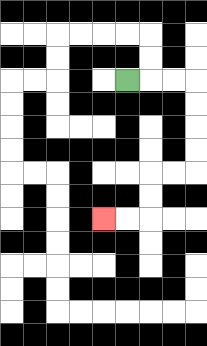{'start': '[5, 3]', 'end': '[4, 9]', 'path_directions': 'R,R,R,D,D,D,D,L,L,D,D,L,L', 'path_coordinates': '[[5, 3], [6, 3], [7, 3], [8, 3], [8, 4], [8, 5], [8, 6], [8, 7], [7, 7], [6, 7], [6, 8], [6, 9], [5, 9], [4, 9]]'}